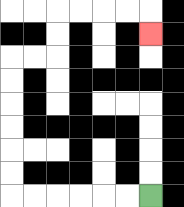{'start': '[6, 8]', 'end': '[6, 1]', 'path_directions': 'L,L,L,L,L,L,U,U,U,U,U,U,R,R,U,U,R,R,R,R,D', 'path_coordinates': '[[6, 8], [5, 8], [4, 8], [3, 8], [2, 8], [1, 8], [0, 8], [0, 7], [0, 6], [0, 5], [0, 4], [0, 3], [0, 2], [1, 2], [2, 2], [2, 1], [2, 0], [3, 0], [4, 0], [5, 0], [6, 0], [6, 1]]'}